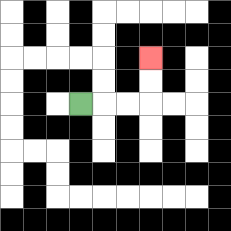{'start': '[3, 4]', 'end': '[6, 2]', 'path_directions': 'R,R,R,U,U', 'path_coordinates': '[[3, 4], [4, 4], [5, 4], [6, 4], [6, 3], [6, 2]]'}